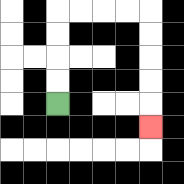{'start': '[2, 4]', 'end': '[6, 5]', 'path_directions': 'U,U,U,U,R,R,R,R,D,D,D,D,D', 'path_coordinates': '[[2, 4], [2, 3], [2, 2], [2, 1], [2, 0], [3, 0], [4, 0], [5, 0], [6, 0], [6, 1], [6, 2], [6, 3], [6, 4], [6, 5]]'}